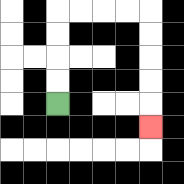{'start': '[2, 4]', 'end': '[6, 5]', 'path_directions': 'U,U,U,U,R,R,R,R,D,D,D,D,D', 'path_coordinates': '[[2, 4], [2, 3], [2, 2], [2, 1], [2, 0], [3, 0], [4, 0], [5, 0], [6, 0], [6, 1], [6, 2], [6, 3], [6, 4], [6, 5]]'}